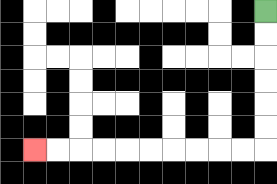{'start': '[11, 0]', 'end': '[1, 6]', 'path_directions': 'D,D,D,D,D,D,L,L,L,L,L,L,L,L,L,L', 'path_coordinates': '[[11, 0], [11, 1], [11, 2], [11, 3], [11, 4], [11, 5], [11, 6], [10, 6], [9, 6], [8, 6], [7, 6], [6, 6], [5, 6], [4, 6], [3, 6], [2, 6], [1, 6]]'}